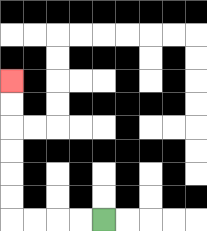{'start': '[4, 9]', 'end': '[0, 3]', 'path_directions': 'L,L,L,L,U,U,U,U,U,U', 'path_coordinates': '[[4, 9], [3, 9], [2, 9], [1, 9], [0, 9], [0, 8], [0, 7], [0, 6], [0, 5], [0, 4], [0, 3]]'}